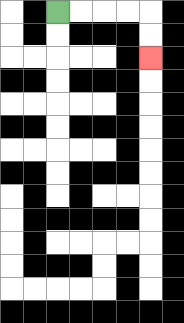{'start': '[2, 0]', 'end': '[6, 2]', 'path_directions': 'R,R,R,R,D,D', 'path_coordinates': '[[2, 0], [3, 0], [4, 0], [5, 0], [6, 0], [6, 1], [6, 2]]'}